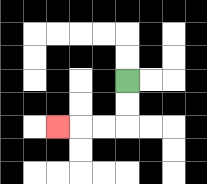{'start': '[5, 3]', 'end': '[2, 5]', 'path_directions': 'D,D,L,L,L', 'path_coordinates': '[[5, 3], [5, 4], [5, 5], [4, 5], [3, 5], [2, 5]]'}